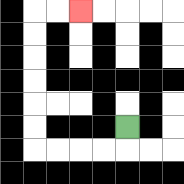{'start': '[5, 5]', 'end': '[3, 0]', 'path_directions': 'D,L,L,L,L,U,U,U,U,U,U,R,R', 'path_coordinates': '[[5, 5], [5, 6], [4, 6], [3, 6], [2, 6], [1, 6], [1, 5], [1, 4], [1, 3], [1, 2], [1, 1], [1, 0], [2, 0], [3, 0]]'}